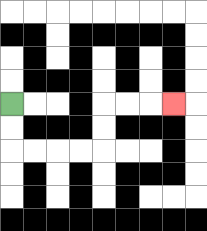{'start': '[0, 4]', 'end': '[7, 4]', 'path_directions': 'D,D,R,R,R,R,U,U,R,R,R', 'path_coordinates': '[[0, 4], [0, 5], [0, 6], [1, 6], [2, 6], [3, 6], [4, 6], [4, 5], [4, 4], [5, 4], [6, 4], [7, 4]]'}